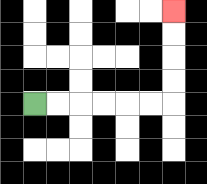{'start': '[1, 4]', 'end': '[7, 0]', 'path_directions': 'R,R,R,R,R,R,U,U,U,U', 'path_coordinates': '[[1, 4], [2, 4], [3, 4], [4, 4], [5, 4], [6, 4], [7, 4], [7, 3], [7, 2], [7, 1], [7, 0]]'}